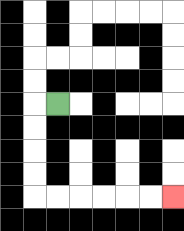{'start': '[2, 4]', 'end': '[7, 8]', 'path_directions': 'L,D,D,D,D,R,R,R,R,R,R', 'path_coordinates': '[[2, 4], [1, 4], [1, 5], [1, 6], [1, 7], [1, 8], [2, 8], [3, 8], [4, 8], [5, 8], [6, 8], [7, 8]]'}